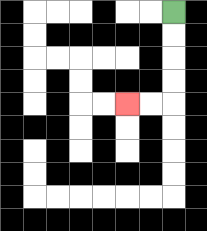{'start': '[7, 0]', 'end': '[5, 4]', 'path_directions': 'D,D,D,D,L,L', 'path_coordinates': '[[7, 0], [7, 1], [7, 2], [7, 3], [7, 4], [6, 4], [5, 4]]'}